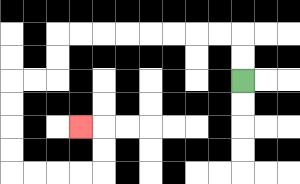{'start': '[10, 3]', 'end': '[3, 5]', 'path_directions': 'U,U,L,L,L,L,L,L,L,L,D,D,L,L,D,D,D,D,R,R,R,R,U,U,L', 'path_coordinates': '[[10, 3], [10, 2], [10, 1], [9, 1], [8, 1], [7, 1], [6, 1], [5, 1], [4, 1], [3, 1], [2, 1], [2, 2], [2, 3], [1, 3], [0, 3], [0, 4], [0, 5], [0, 6], [0, 7], [1, 7], [2, 7], [3, 7], [4, 7], [4, 6], [4, 5], [3, 5]]'}